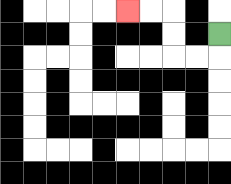{'start': '[9, 1]', 'end': '[5, 0]', 'path_directions': 'D,L,L,U,U,L,L', 'path_coordinates': '[[9, 1], [9, 2], [8, 2], [7, 2], [7, 1], [7, 0], [6, 0], [5, 0]]'}